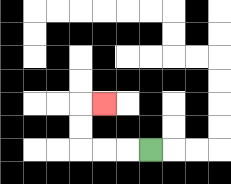{'start': '[6, 6]', 'end': '[4, 4]', 'path_directions': 'L,L,L,U,U,R', 'path_coordinates': '[[6, 6], [5, 6], [4, 6], [3, 6], [3, 5], [3, 4], [4, 4]]'}